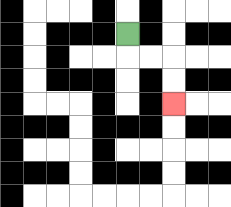{'start': '[5, 1]', 'end': '[7, 4]', 'path_directions': 'D,R,R,D,D', 'path_coordinates': '[[5, 1], [5, 2], [6, 2], [7, 2], [7, 3], [7, 4]]'}